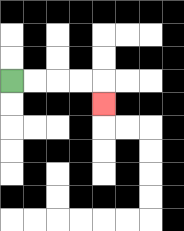{'start': '[0, 3]', 'end': '[4, 4]', 'path_directions': 'R,R,R,R,D', 'path_coordinates': '[[0, 3], [1, 3], [2, 3], [3, 3], [4, 3], [4, 4]]'}